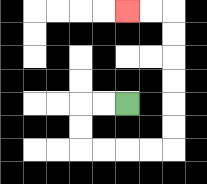{'start': '[5, 4]', 'end': '[5, 0]', 'path_directions': 'L,L,D,D,R,R,R,R,U,U,U,U,U,U,L,L', 'path_coordinates': '[[5, 4], [4, 4], [3, 4], [3, 5], [3, 6], [4, 6], [5, 6], [6, 6], [7, 6], [7, 5], [7, 4], [7, 3], [7, 2], [7, 1], [7, 0], [6, 0], [5, 0]]'}